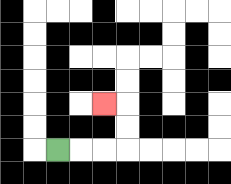{'start': '[2, 6]', 'end': '[4, 4]', 'path_directions': 'R,R,R,U,U,L', 'path_coordinates': '[[2, 6], [3, 6], [4, 6], [5, 6], [5, 5], [5, 4], [4, 4]]'}